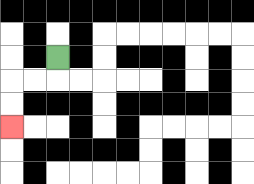{'start': '[2, 2]', 'end': '[0, 5]', 'path_directions': 'D,L,L,D,D', 'path_coordinates': '[[2, 2], [2, 3], [1, 3], [0, 3], [0, 4], [0, 5]]'}